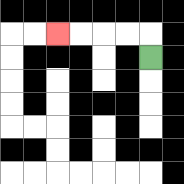{'start': '[6, 2]', 'end': '[2, 1]', 'path_directions': 'U,L,L,L,L', 'path_coordinates': '[[6, 2], [6, 1], [5, 1], [4, 1], [3, 1], [2, 1]]'}